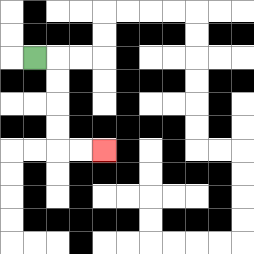{'start': '[1, 2]', 'end': '[4, 6]', 'path_directions': 'R,D,D,D,D,R,R', 'path_coordinates': '[[1, 2], [2, 2], [2, 3], [2, 4], [2, 5], [2, 6], [3, 6], [4, 6]]'}